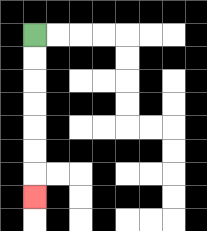{'start': '[1, 1]', 'end': '[1, 8]', 'path_directions': 'D,D,D,D,D,D,D', 'path_coordinates': '[[1, 1], [1, 2], [1, 3], [1, 4], [1, 5], [1, 6], [1, 7], [1, 8]]'}